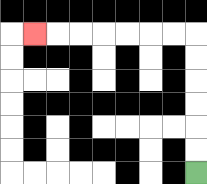{'start': '[8, 7]', 'end': '[1, 1]', 'path_directions': 'U,U,U,U,U,U,L,L,L,L,L,L,L', 'path_coordinates': '[[8, 7], [8, 6], [8, 5], [8, 4], [8, 3], [8, 2], [8, 1], [7, 1], [6, 1], [5, 1], [4, 1], [3, 1], [2, 1], [1, 1]]'}